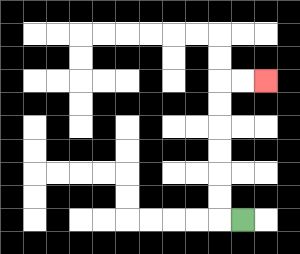{'start': '[10, 9]', 'end': '[11, 3]', 'path_directions': 'L,U,U,U,U,U,U,R,R', 'path_coordinates': '[[10, 9], [9, 9], [9, 8], [9, 7], [9, 6], [9, 5], [9, 4], [9, 3], [10, 3], [11, 3]]'}